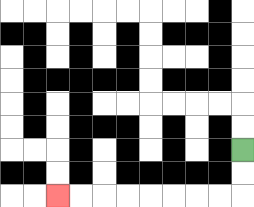{'start': '[10, 6]', 'end': '[2, 8]', 'path_directions': 'D,D,L,L,L,L,L,L,L,L', 'path_coordinates': '[[10, 6], [10, 7], [10, 8], [9, 8], [8, 8], [7, 8], [6, 8], [5, 8], [4, 8], [3, 8], [2, 8]]'}